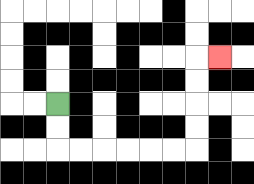{'start': '[2, 4]', 'end': '[9, 2]', 'path_directions': 'D,D,R,R,R,R,R,R,U,U,U,U,R', 'path_coordinates': '[[2, 4], [2, 5], [2, 6], [3, 6], [4, 6], [5, 6], [6, 6], [7, 6], [8, 6], [8, 5], [8, 4], [8, 3], [8, 2], [9, 2]]'}